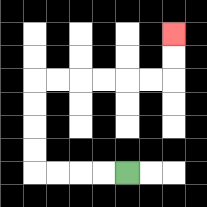{'start': '[5, 7]', 'end': '[7, 1]', 'path_directions': 'L,L,L,L,U,U,U,U,R,R,R,R,R,R,U,U', 'path_coordinates': '[[5, 7], [4, 7], [3, 7], [2, 7], [1, 7], [1, 6], [1, 5], [1, 4], [1, 3], [2, 3], [3, 3], [4, 3], [5, 3], [6, 3], [7, 3], [7, 2], [7, 1]]'}